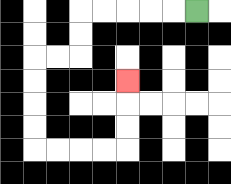{'start': '[8, 0]', 'end': '[5, 3]', 'path_directions': 'L,L,L,L,L,D,D,L,L,D,D,D,D,R,R,R,R,U,U,U', 'path_coordinates': '[[8, 0], [7, 0], [6, 0], [5, 0], [4, 0], [3, 0], [3, 1], [3, 2], [2, 2], [1, 2], [1, 3], [1, 4], [1, 5], [1, 6], [2, 6], [3, 6], [4, 6], [5, 6], [5, 5], [5, 4], [5, 3]]'}